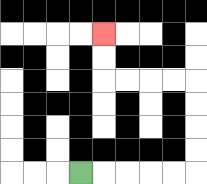{'start': '[3, 7]', 'end': '[4, 1]', 'path_directions': 'R,R,R,R,R,U,U,U,U,L,L,L,L,U,U', 'path_coordinates': '[[3, 7], [4, 7], [5, 7], [6, 7], [7, 7], [8, 7], [8, 6], [8, 5], [8, 4], [8, 3], [7, 3], [6, 3], [5, 3], [4, 3], [4, 2], [4, 1]]'}